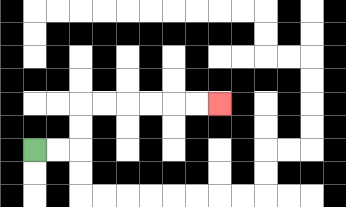{'start': '[1, 6]', 'end': '[9, 4]', 'path_directions': 'R,R,U,U,R,R,R,R,R,R', 'path_coordinates': '[[1, 6], [2, 6], [3, 6], [3, 5], [3, 4], [4, 4], [5, 4], [6, 4], [7, 4], [8, 4], [9, 4]]'}